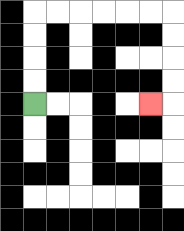{'start': '[1, 4]', 'end': '[6, 4]', 'path_directions': 'U,U,U,U,R,R,R,R,R,R,D,D,D,D,L', 'path_coordinates': '[[1, 4], [1, 3], [1, 2], [1, 1], [1, 0], [2, 0], [3, 0], [4, 0], [5, 0], [6, 0], [7, 0], [7, 1], [7, 2], [7, 3], [7, 4], [6, 4]]'}